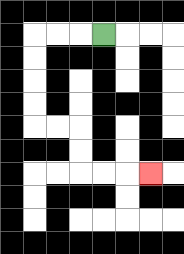{'start': '[4, 1]', 'end': '[6, 7]', 'path_directions': 'L,L,L,D,D,D,D,R,R,D,D,R,R,R', 'path_coordinates': '[[4, 1], [3, 1], [2, 1], [1, 1], [1, 2], [1, 3], [1, 4], [1, 5], [2, 5], [3, 5], [3, 6], [3, 7], [4, 7], [5, 7], [6, 7]]'}